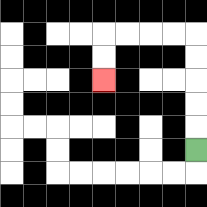{'start': '[8, 6]', 'end': '[4, 3]', 'path_directions': 'U,U,U,U,U,L,L,L,L,D,D', 'path_coordinates': '[[8, 6], [8, 5], [8, 4], [8, 3], [8, 2], [8, 1], [7, 1], [6, 1], [5, 1], [4, 1], [4, 2], [4, 3]]'}